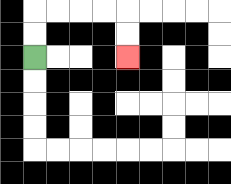{'start': '[1, 2]', 'end': '[5, 2]', 'path_directions': 'U,U,R,R,R,R,D,D', 'path_coordinates': '[[1, 2], [1, 1], [1, 0], [2, 0], [3, 0], [4, 0], [5, 0], [5, 1], [5, 2]]'}